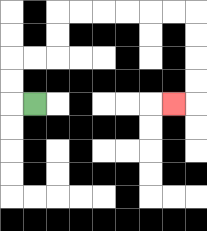{'start': '[1, 4]', 'end': '[7, 4]', 'path_directions': 'L,U,U,R,R,U,U,R,R,R,R,R,R,D,D,D,D,L', 'path_coordinates': '[[1, 4], [0, 4], [0, 3], [0, 2], [1, 2], [2, 2], [2, 1], [2, 0], [3, 0], [4, 0], [5, 0], [6, 0], [7, 0], [8, 0], [8, 1], [8, 2], [8, 3], [8, 4], [7, 4]]'}